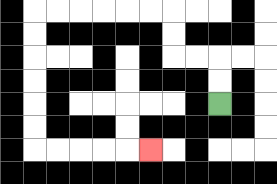{'start': '[9, 4]', 'end': '[6, 6]', 'path_directions': 'U,U,L,L,U,U,L,L,L,L,L,L,D,D,D,D,D,D,R,R,R,R,R', 'path_coordinates': '[[9, 4], [9, 3], [9, 2], [8, 2], [7, 2], [7, 1], [7, 0], [6, 0], [5, 0], [4, 0], [3, 0], [2, 0], [1, 0], [1, 1], [1, 2], [1, 3], [1, 4], [1, 5], [1, 6], [2, 6], [3, 6], [4, 6], [5, 6], [6, 6]]'}